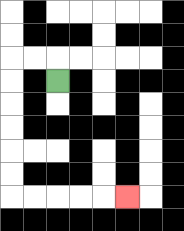{'start': '[2, 3]', 'end': '[5, 8]', 'path_directions': 'U,L,L,D,D,D,D,D,D,R,R,R,R,R', 'path_coordinates': '[[2, 3], [2, 2], [1, 2], [0, 2], [0, 3], [0, 4], [0, 5], [0, 6], [0, 7], [0, 8], [1, 8], [2, 8], [3, 8], [4, 8], [5, 8]]'}